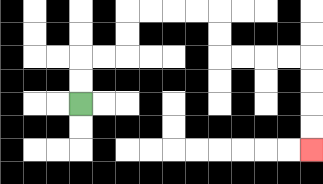{'start': '[3, 4]', 'end': '[13, 6]', 'path_directions': 'U,U,R,R,U,U,R,R,R,R,D,D,R,R,R,R,D,D,D,D', 'path_coordinates': '[[3, 4], [3, 3], [3, 2], [4, 2], [5, 2], [5, 1], [5, 0], [6, 0], [7, 0], [8, 0], [9, 0], [9, 1], [9, 2], [10, 2], [11, 2], [12, 2], [13, 2], [13, 3], [13, 4], [13, 5], [13, 6]]'}